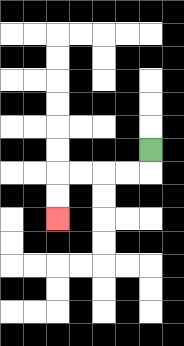{'start': '[6, 6]', 'end': '[2, 9]', 'path_directions': 'D,L,L,L,L,D,D', 'path_coordinates': '[[6, 6], [6, 7], [5, 7], [4, 7], [3, 7], [2, 7], [2, 8], [2, 9]]'}